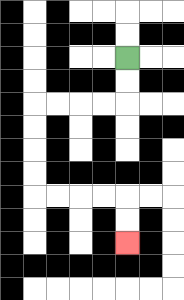{'start': '[5, 2]', 'end': '[5, 10]', 'path_directions': 'D,D,L,L,L,L,D,D,D,D,R,R,R,R,D,D', 'path_coordinates': '[[5, 2], [5, 3], [5, 4], [4, 4], [3, 4], [2, 4], [1, 4], [1, 5], [1, 6], [1, 7], [1, 8], [2, 8], [3, 8], [4, 8], [5, 8], [5, 9], [5, 10]]'}